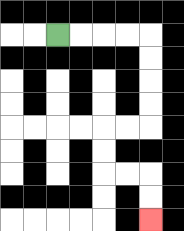{'start': '[2, 1]', 'end': '[6, 9]', 'path_directions': 'R,R,R,R,D,D,D,D,L,L,D,D,R,R,D,D', 'path_coordinates': '[[2, 1], [3, 1], [4, 1], [5, 1], [6, 1], [6, 2], [6, 3], [6, 4], [6, 5], [5, 5], [4, 5], [4, 6], [4, 7], [5, 7], [6, 7], [6, 8], [6, 9]]'}